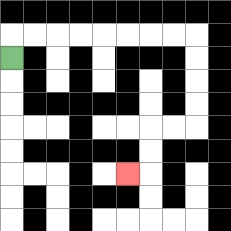{'start': '[0, 2]', 'end': '[5, 7]', 'path_directions': 'U,R,R,R,R,R,R,R,R,D,D,D,D,L,L,D,D,L', 'path_coordinates': '[[0, 2], [0, 1], [1, 1], [2, 1], [3, 1], [4, 1], [5, 1], [6, 1], [7, 1], [8, 1], [8, 2], [8, 3], [8, 4], [8, 5], [7, 5], [6, 5], [6, 6], [6, 7], [5, 7]]'}